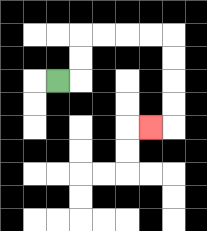{'start': '[2, 3]', 'end': '[6, 5]', 'path_directions': 'R,U,U,R,R,R,R,D,D,D,D,L', 'path_coordinates': '[[2, 3], [3, 3], [3, 2], [3, 1], [4, 1], [5, 1], [6, 1], [7, 1], [7, 2], [7, 3], [7, 4], [7, 5], [6, 5]]'}